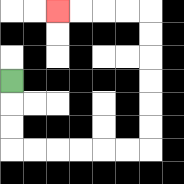{'start': '[0, 3]', 'end': '[2, 0]', 'path_directions': 'D,D,D,R,R,R,R,R,R,U,U,U,U,U,U,L,L,L,L', 'path_coordinates': '[[0, 3], [0, 4], [0, 5], [0, 6], [1, 6], [2, 6], [3, 6], [4, 6], [5, 6], [6, 6], [6, 5], [6, 4], [6, 3], [6, 2], [6, 1], [6, 0], [5, 0], [4, 0], [3, 0], [2, 0]]'}